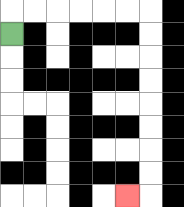{'start': '[0, 1]', 'end': '[5, 8]', 'path_directions': 'U,R,R,R,R,R,R,D,D,D,D,D,D,D,D,L', 'path_coordinates': '[[0, 1], [0, 0], [1, 0], [2, 0], [3, 0], [4, 0], [5, 0], [6, 0], [6, 1], [6, 2], [6, 3], [6, 4], [6, 5], [6, 6], [6, 7], [6, 8], [5, 8]]'}